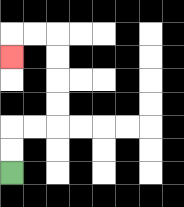{'start': '[0, 7]', 'end': '[0, 2]', 'path_directions': 'U,U,R,R,U,U,U,U,L,L,D', 'path_coordinates': '[[0, 7], [0, 6], [0, 5], [1, 5], [2, 5], [2, 4], [2, 3], [2, 2], [2, 1], [1, 1], [0, 1], [0, 2]]'}